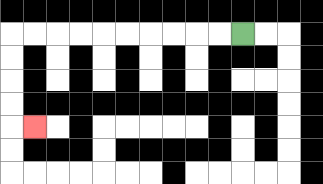{'start': '[10, 1]', 'end': '[1, 5]', 'path_directions': 'L,L,L,L,L,L,L,L,L,L,D,D,D,D,R', 'path_coordinates': '[[10, 1], [9, 1], [8, 1], [7, 1], [6, 1], [5, 1], [4, 1], [3, 1], [2, 1], [1, 1], [0, 1], [0, 2], [0, 3], [0, 4], [0, 5], [1, 5]]'}